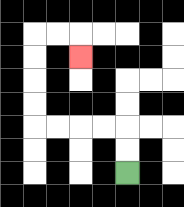{'start': '[5, 7]', 'end': '[3, 2]', 'path_directions': 'U,U,L,L,L,L,U,U,U,U,R,R,D', 'path_coordinates': '[[5, 7], [5, 6], [5, 5], [4, 5], [3, 5], [2, 5], [1, 5], [1, 4], [1, 3], [1, 2], [1, 1], [2, 1], [3, 1], [3, 2]]'}